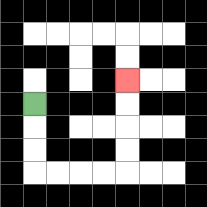{'start': '[1, 4]', 'end': '[5, 3]', 'path_directions': 'D,D,D,R,R,R,R,U,U,U,U', 'path_coordinates': '[[1, 4], [1, 5], [1, 6], [1, 7], [2, 7], [3, 7], [4, 7], [5, 7], [5, 6], [5, 5], [5, 4], [5, 3]]'}